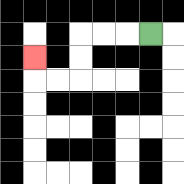{'start': '[6, 1]', 'end': '[1, 2]', 'path_directions': 'L,L,L,D,D,L,L,U', 'path_coordinates': '[[6, 1], [5, 1], [4, 1], [3, 1], [3, 2], [3, 3], [2, 3], [1, 3], [1, 2]]'}